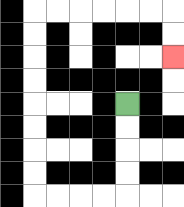{'start': '[5, 4]', 'end': '[7, 2]', 'path_directions': 'D,D,D,D,L,L,L,L,U,U,U,U,U,U,U,U,R,R,R,R,R,R,D,D', 'path_coordinates': '[[5, 4], [5, 5], [5, 6], [5, 7], [5, 8], [4, 8], [3, 8], [2, 8], [1, 8], [1, 7], [1, 6], [1, 5], [1, 4], [1, 3], [1, 2], [1, 1], [1, 0], [2, 0], [3, 0], [4, 0], [5, 0], [6, 0], [7, 0], [7, 1], [7, 2]]'}